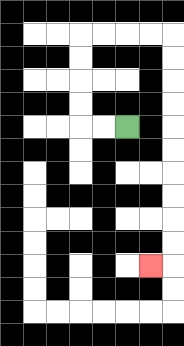{'start': '[5, 5]', 'end': '[6, 11]', 'path_directions': 'L,L,U,U,U,U,R,R,R,R,D,D,D,D,D,D,D,D,D,D,L', 'path_coordinates': '[[5, 5], [4, 5], [3, 5], [3, 4], [3, 3], [3, 2], [3, 1], [4, 1], [5, 1], [6, 1], [7, 1], [7, 2], [7, 3], [7, 4], [7, 5], [7, 6], [7, 7], [7, 8], [7, 9], [7, 10], [7, 11], [6, 11]]'}